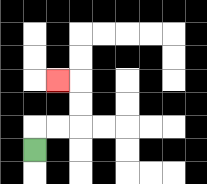{'start': '[1, 6]', 'end': '[2, 3]', 'path_directions': 'U,R,R,U,U,L', 'path_coordinates': '[[1, 6], [1, 5], [2, 5], [3, 5], [3, 4], [3, 3], [2, 3]]'}